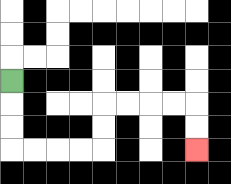{'start': '[0, 3]', 'end': '[8, 6]', 'path_directions': 'D,D,D,R,R,R,R,U,U,R,R,R,R,D,D', 'path_coordinates': '[[0, 3], [0, 4], [0, 5], [0, 6], [1, 6], [2, 6], [3, 6], [4, 6], [4, 5], [4, 4], [5, 4], [6, 4], [7, 4], [8, 4], [8, 5], [8, 6]]'}